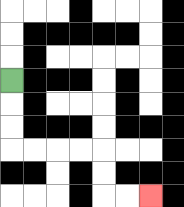{'start': '[0, 3]', 'end': '[6, 8]', 'path_directions': 'D,D,D,R,R,R,R,D,D,R,R', 'path_coordinates': '[[0, 3], [0, 4], [0, 5], [0, 6], [1, 6], [2, 6], [3, 6], [4, 6], [4, 7], [4, 8], [5, 8], [6, 8]]'}